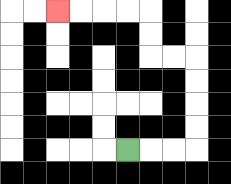{'start': '[5, 6]', 'end': '[2, 0]', 'path_directions': 'R,R,R,U,U,U,U,L,L,U,U,L,L,L,L', 'path_coordinates': '[[5, 6], [6, 6], [7, 6], [8, 6], [8, 5], [8, 4], [8, 3], [8, 2], [7, 2], [6, 2], [6, 1], [6, 0], [5, 0], [4, 0], [3, 0], [2, 0]]'}